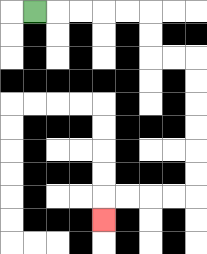{'start': '[1, 0]', 'end': '[4, 9]', 'path_directions': 'R,R,R,R,R,D,D,R,R,D,D,D,D,D,D,L,L,L,L,D', 'path_coordinates': '[[1, 0], [2, 0], [3, 0], [4, 0], [5, 0], [6, 0], [6, 1], [6, 2], [7, 2], [8, 2], [8, 3], [8, 4], [8, 5], [8, 6], [8, 7], [8, 8], [7, 8], [6, 8], [5, 8], [4, 8], [4, 9]]'}